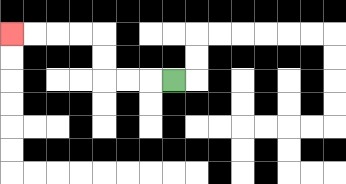{'start': '[7, 3]', 'end': '[0, 1]', 'path_directions': 'L,L,L,U,U,L,L,L,L', 'path_coordinates': '[[7, 3], [6, 3], [5, 3], [4, 3], [4, 2], [4, 1], [3, 1], [2, 1], [1, 1], [0, 1]]'}